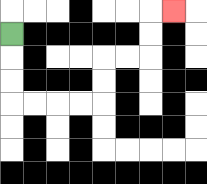{'start': '[0, 1]', 'end': '[7, 0]', 'path_directions': 'D,D,D,R,R,R,R,U,U,R,R,U,U,R', 'path_coordinates': '[[0, 1], [0, 2], [0, 3], [0, 4], [1, 4], [2, 4], [3, 4], [4, 4], [4, 3], [4, 2], [5, 2], [6, 2], [6, 1], [6, 0], [7, 0]]'}